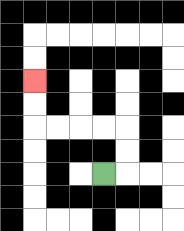{'start': '[4, 7]', 'end': '[1, 3]', 'path_directions': 'R,U,U,L,L,L,L,U,U', 'path_coordinates': '[[4, 7], [5, 7], [5, 6], [5, 5], [4, 5], [3, 5], [2, 5], [1, 5], [1, 4], [1, 3]]'}